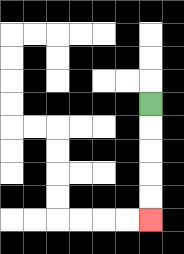{'start': '[6, 4]', 'end': '[6, 9]', 'path_directions': 'D,D,D,D,D', 'path_coordinates': '[[6, 4], [6, 5], [6, 6], [6, 7], [6, 8], [6, 9]]'}